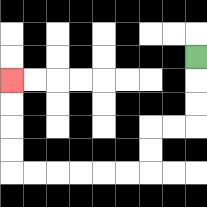{'start': '[8, 2]', 'end': '[0, 3]', 'path_directions': 'D,D,D,L,L,D,D,L,L,L,L,L,L,U,U,U,U', 'path_coordinates': '[[8, 2], [8, 3], [8, 4], [8, 5], [7, 5], [6, 5], [6, 6], [6, 7], [5, 7], [4, 7], [3, 7], [2, 7], [1, 7], [0, 7], [0, 6], [0, 5], [0, 4], [0, 3]]'}